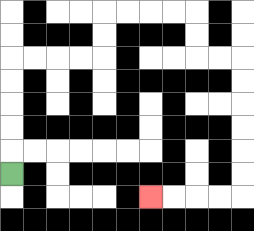{'start': '[0, 7]', 'end': '[6, 8]', 'path_directions': 'U,U,U,U,U,R,R,R,R,U,U,R,R,R,R,D,D,R,R,D,D,D,D,D,D,L,L,L,L', 'path_coordinates': '[[0, 7], [0, 6], [0, 5], [0, 4], [0, 3], [0, 2], [1, 2], [2, 2], [3, 2], [4, 2], [4, 1], [4, 0], [5, 0], [6, 0], [7, 0], [8, 0], [8, 1], [8, 2], [9, 2], [10, 2], [10, 3], [10, 4], [10, 5], [10, 6], [10, 7], [10, 8], [9, 8], [8, 8], [7, 8], [6, 8]]'}